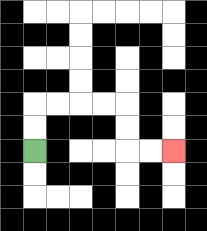{'start': '[1, 6]', 'end': '[7, 6]', 'path_directions': 'U,U,R,R,R,R,D,D,R,R', 'path_coordinates': '[[1, 6], [1, 5], [1, 4], [2, 4], [3, 4], [4, 4], [5, 4], [5, 5], [5, 6], [6, 6], [7, 6]]'}